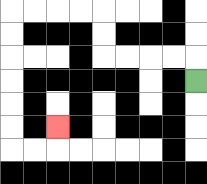{'start': '[8, 3]', 'end': '[2, 5]', 'path_directions': 'U,L,L,L,L,U,U,L,L,L,L,D,D,D,D,D,D,R,R,U', 'path_coordinates': '[[8, 3], [8, 2], [7, 2], [6, 2], [5, 2], [4, 2], [4, 1], [4, 0], [3, 0], [2, 0], [1, 0], [0, 0], [0, 1], [0, 2], [0, 3], [0, 4], [0, 5], [0, 6], [1, 6], [2, 6], [2, 5]]'}